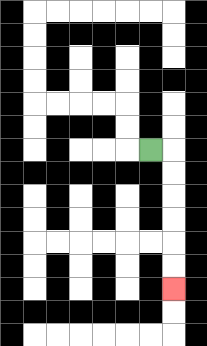{'start': '[6, 6]', 'end': '[7, 12]', 'path_directions': 'R,D,D,D,D,D,D', 'path_coordinates': '[[6, 6], [7, 6], [7, 7], [7, 8], [7, 9], [7, 10], [7, 11], [7, 12]]'}